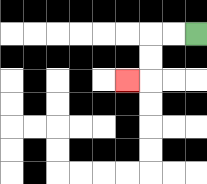{'start': '[8, 1]', 'end': '[5, 3]', 'path_directions': 'L,L,D,D,L', 'path_coordinates': '[[8, 1], [7, 1], [6, 1], [6, 2], [6, 3], [5, 3]]'}